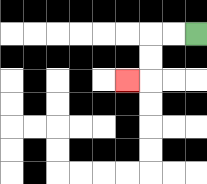{'start': '[8, 1]', 'end': '[5, 3]', 'path_directions': 'L,L,D,D,L', 'path_coordinates': '[[8, 1], [7, 1], [6, 1], [6, 2], [6, 3], [5, 3]]'}